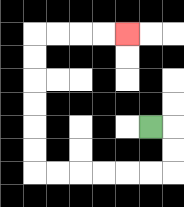{'start': '[6, 5]', 'end': '[5, 1]', 'path_directions': 'R,D,D,L,L,L,L,L,L,U,U,U,U,U,U,R,R,R,R', 'path_coordinates': '[[6, 5], [7, 5], [7, 6], [7, 7], [6, 7], [5, 7], [4, 7], [3, 7], [2, 7], [1, 7], [1, 6], [1, 5], [1, 4], [1, 3], [1, 2], [1, 1], [2, 1], [3, 1], [4, 1], [5, 1]]'}